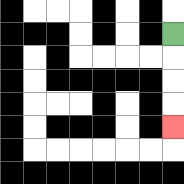{'start': '[7, 1]', 'end': '[7, 5]', 'path_directions': 'D,D,D,D', 'path_coordinates': '[[7, 1], [7, 2], [7, 3], [7, 4], [7, 5]]'}